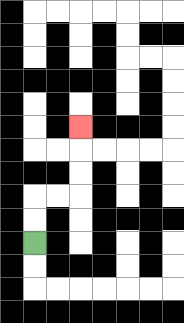{'start': '[1, 10]', 'end': '[3, 5]', 'path_directions': 'U,U,R,R,U,U,U', 'path_coordinates': '[[1, 10], [1, 9], [1, 8], [2, 8], [3, 8], [3, 7], [3, 6], [3, 5]]'}